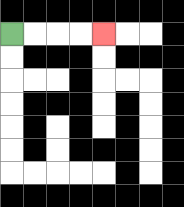{'start': '[0, 1]', 'end': '[4, 1]', 'path_directions': 'R,R,R,R', 'path_coordinates': '[[0, 1], [1, 1], [2, 1], [3, 1], [4, 1]]'}